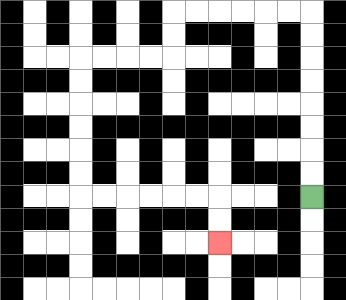{'start': '[13, 8]', 'end': '[9, 10]', 'path_directions': 'U,U,U,U,U,U,U,U,L,L,L,L,L,L,D,D,L,L,L,L,D,D,D,D,D,D,R,R,R,R,R,R,D,D', 'path_coordinates': '[[13, 8], [13, 7], [13, 6], [13, 5], [13, 4], [13, 3], [13, 2], [13, 1], [13, 0], [12, 0], [11, 0], [10, 0], [9, 0], [8, 0], [7, 0], [7, 1], [7, 2], [6, 2], [5, 2], [4, 2], [3, 2], [3, 3], [3, 4], [3, 5], [3, 6], [3, 7], [3, 8], [4, 8], [5, 8], [6, 8], [7, 8], [8, 8], [9, 8], [9, 9], [9, 10]]'}